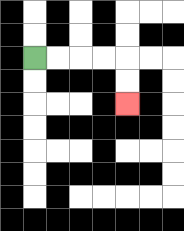{'start': '[1, 2]', 'end': '[5, 4]', 'path_directions': 'R,R,R,R,D,D', 'path_coordinates': '[[1, 2], [2, 2], [3, 2], [4, 2], [5, 2], [5, 3], [5, 4]]'}